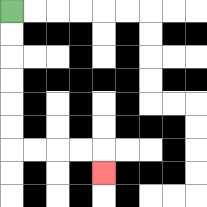{'start': '[0, 0]', 'end': '[4, 7]', 'path_directions': 'D,D,D,D,D,D,R,R,R,R,D', 'path_coordinates': '[[0, 0], [0, 1], [0, 2], [0, 3], [0, 4], [0, 5], [0, 6], [1, 6], [2, 6], [3, 6], [4, 6], [4, 7]]'}